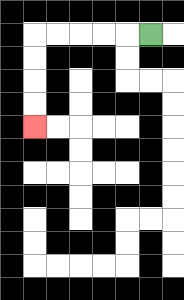{'start': '[6, 1]', 'end': '[1, 5]', 'path_directions': 'L,L,L,L,L,D,D,D,D', 'path_coordinates': '[[6, 1], [5, 1], [4, 1], [3, 1], [2, 1], [1, 1], [1, 2], [1, 3], [1, 4], [1, 5]]'}